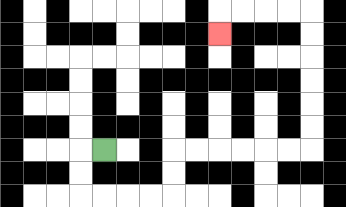{'start': '[4, 6]', 'end': '[9, 1]', 'path_directions': 'L,D,D,R,R,R,R,U,U,R,R,R,R,R,R,U,U,U,U,U,U,L,L,L,L,D', 'path_coordinates': '[[4, 6], [3, 6], [3, 7], [3, 8], [4, 8], [5, 8], [6, 8], [7, 8], [7, 7], [7, 6], [8, 6], [9, 6], [10, 6], [11, 6], [12, 6], [13, 6], [13, 5], [13, 4], [13, 3], [13, 2], [13, 1], [13, 0], [12, 0], [11, 0], [10, 0], [9, 0], [9, 1]]'}